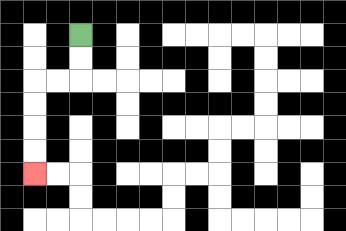{'start': '[3, 1]', 'end': '[1, 7]', 'path_directions': 'D,D,L,L,D,D,D,D', 'path_coordinates': '[[3, 1], [3, 2], [3, 3], [2, 3], [1, 3], [1, 4], [1, 5], [1, 6], [1, 7]]'}